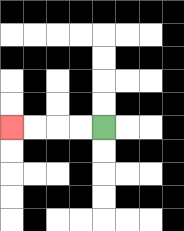{'start': '[4, 5]', 'end': '[0, 5]', 'path_directions': 'L,L,L,L', 'path_coordinates': '[[4, 5], [3, 5], [2, 5], [1, 5], [0, 5]]'}